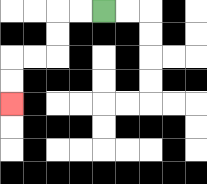{'start': '[4, 0]', 'end': '[0, 4]', 'path_directions': 'L,L,D,D,L,L,D,D', 'path_coordinates': '[[4, 0], [3, 0], [2, 0], [2, 1], [2, 2], [1, 2], [0, 2], [0, 3], [0, 4]]'}